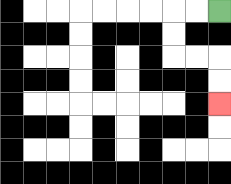{'start': '[9, 0]', 'end': '[9, 4]', 'path_directions': 'L,L,D,D,R,R,D,D', 'path_coordinates': '[[9, 0], [8, 0], [7, 0], [7, 1], [7, 2], [8, 2], [9, 2], [9, 3], [9, 4]]'}